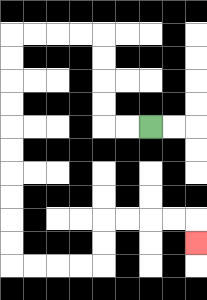{'start': '[6, 5]', 'end': '[8, 10]', 'path_directions': 'L,L,U,U,U,U,L,L,L,L,D,D,D,D,D,D,D,D,D,D,R,R,R,R,U,U,R,R,R,R,D', 'path_coordinates': '[[6, 5], [5, 5], [4, 5], [4, 4], [4, 3], [4, 2], [4, 1], [3, 1], [2, 1], [1, 1], [0, 1], [0, 2], [0, 3], [0, 4], [0, 5], [0, 6], [0, 7], [0, 8], [0, 9], [0, 10], [0, 11], [1, 11], [2, 11], [3, 11], [4, 11], [4, 10], [4, 9], [5, 9], [6, 9], [7, 9], [8, 9], [8, 10]]'}